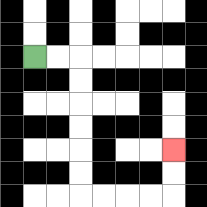{'start': '[1, 2]', 'end': '[7, 6]', 'path_directions': 'R,R,D,D,D,D,D,D,R,R,R,R,U,U', 'path_coordinates': '[[1, 2], [2, 2], [3, 2], [3, 3], [3, 4], [3, 5], [3, 6], [3, 7], [3, 8], [4, 8], [5, 8], [6, 8], [7, 8], [7, 7], [7, 6]]'}